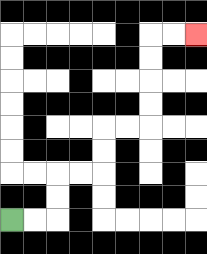{'start': '[0, 9]', 'end': '[8, 1]', 'path_directions': 'R,R,U,U,R,R,U,U,R,R,U,U,U,U,R,R', 'path_coordinates': '[[0, 9], [1, 9], [2, 9], [2, 8], [2, 7], [3, 7], [4, 7], [4, 6], [4, 5], [5, 5], [6, 5], [6, 4], [6, 3], [6, 2], [6, 1], [7, 1], [8, 1]]'}